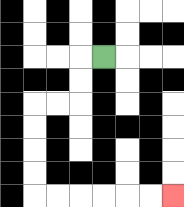{'start': '[4, 2]', 'end': '[7, 8]', 'path_directions': 'L,D,D,L,L,D,D,D,D,R,R,R,R,R,R', 'path_coordinates': '[[4, 2], [3, 2], [3, 3], [3, 4], [2, 4], [1, 4], [1, 5], [1, 6], [1, 7], [1, 8], [2, 8], [3, 8], [4, 8], [5, 8], [6, 8], [7, 8]]'}